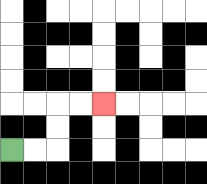{'start': '[0, 6]', 'end': '[4, 4]', 'path_directions': 'R,R,U,U,R,R', 'path_coordinates': '[[0, 6], [1, 6], [2, 6], [2, 5], [2, 4], [3, 4], [4, 4]]'}